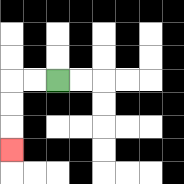{'start': '[2, 3]', 'end': '[0, 6]', 'path_directions': 'L,L,D,D,D', 'path_coordinates': '[[2, 3], [1, 3], [0, 3], [0, 4], [0, 5], [0, 6]]'}